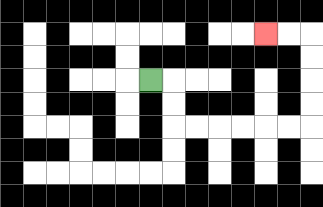{'start': '[6, 3]', 'end': '[11, 1]', 'path_directions': 'R,D,D,R,R,R,R,R,R,U,U,U,U,L,L', 'path_coordinates': '[[6, 3], [7, 3], [7, 4], [7, 5], [8, 5], [9, 5], [10, 5], [11, 5], [12, 5], [13, 5], [13, 4], [13, 3], [13, 2], [13, 1], [12, 1], [11, 1]]'}